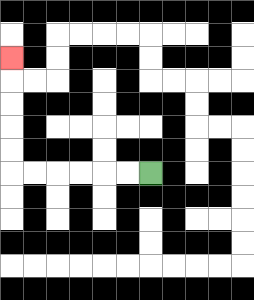{'start': '[6, 7]', 'end': '[0, 2]', 'path_directions': 'L,L,L,L,L,L,U,U,U,U,U', 'path_coordinates': '[[6, 7], [5, 7], [4, 7], [3, 7], [2, 7], [1, 7], [0, 7], [0, 6], [0, 5], [0, 4], [0, 3], [0, 2]]'}